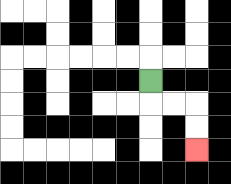{'start': '[6, 3]', 'end': '[8, 6]', 'path_directions': 'D,R,R,D,D', 'path_coordinates': '[[6, 3], [6, 4], [7, 4], [8, 4], [8, 5], [8, 6]]'}